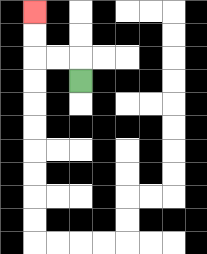{'start': '[3, 3]', 'end': '[1, 0]', 'path_directions': 'U,L,L,U,U', 'path_coordinates': '[[3, 3], [3, 2], [2, 2], [1, 2], [1, 1], [1, 0]]'}